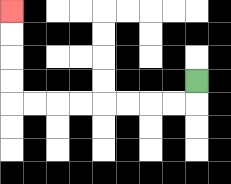{'start': '[8, 3]', 'end': '[0, 0]', 'path_directions': 'D,L,L,L,L,L,L,L,L,U,U,U,U', 'path_coordinates': '[[8, 3], [8, 4], [7, 4], [6, 4], [5, 4], [4, 4], [3, 4], [2, 4], [1, 4], [0, 4], [0, 3], [0, 2], [0, 1], [0, 0]]'}